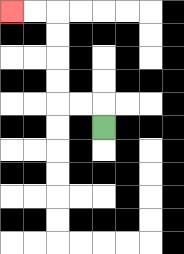{'start': '[4, 5]', 'end': '[0, 0]', 'path_directions': 'U,L,L,U,U,U,U,L,L', 'path_coordinates': '[[4, 5], [4, 4], [3, 4], [2, 4], [2, 3], [2, 2], [2, 1], [2, 0], [1, 0], [0, 0]]'}